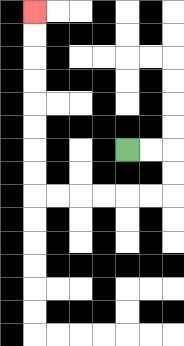{'start': '[5, 6]', 'end': '[1, 0]', 'path_directions': 'R,R,D,D,L,L,L,L,L,L,U,U,U,U,U,U,U,U', 'path_coordinates': '[[5, 6], [6, 6], [7, 6], [7, 7], [7, 8], [6, 8], [5, 8], [4, 8], [3, 8], [2, 8], [1, 8], [1, 7], [1, 6], [1, 5], [1, 4], [1, 3], [1, 2], [1, 1], [1, 0]]'}